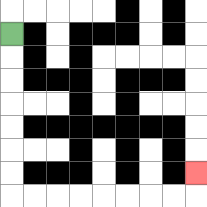{'start': '[0, 1]', 'end': '[8, 7]', 'path_directions': 'D,D,D,D,D,D,D,R,R,R,R,R,R,R,R,U', 'path_coordinates': '[[0, 1], [0, 2], [0, 3], [0, 4], [0, 5], [0, 6], [0, 7], [0, 8], [1, 8], [2, 8], [3, 8], [4, 8], [5, 8], [6, 8], [7, 8], [8, 8], [8, 7]]'}